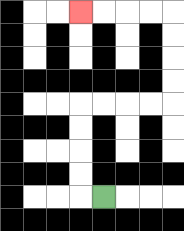{'start': '[4, 8]', 'end': '[3, 0]', 'path_directions': 'L,U,U,U,U,R,R,R,R,U,U,U,U,L,L,L,L', 'path_coordinates': '[[4, 8], [3, 8], [3, 7], [3, 6], [3, 5], [3, 4], [4, 4], [5, 4], [6, 4], [7, 4], [7, 3], [7, 2], [7, 1], [7, 0], [6, 0], [5, 0], [4, 0], [3, 0]]'}